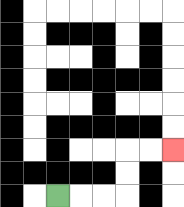{'start': '[2, 8]', 'end': '[7, 6]', 'path_directions': 'R,R,R,U,U,R,R', 'path_coordinates': '[[2, 8], [3, 8], [4, 8], [5, 8], [5, 7], [5, 6], [6, 6], [7, 6]]'}